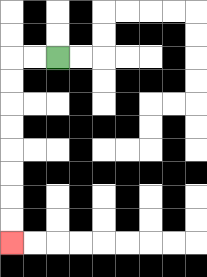{'start': '[2, 2]', 'end': '[0, 10]', 'path_directions': 'L,L,D,D,D,D,D,D,D,D', 'path_coordinates': '[[2, 2], [1, 2], [0, 2], [0, 3], [0, 4], [0, 5], [0, 6], [0, 7], [0, 8], [0, 9], [0, 10]]'}